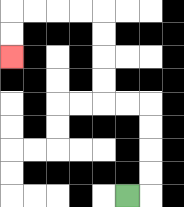{'start': '[5, 8]', 'end': '[0, 2]', 'path_directions': 'R,U,U,U,U,L,L,U,U,U,U,L,L,L,L,D,D', 'path_coordinates': '[[5, 8], [6, 8], [6, 7], [6, 6], [6, 5], [6, 4], [5, 4], [4, 4], [4, 3], [4, 2], [4, 1], [4, 0], [3, 0], [2, 0], [1, 0], [0, 0], [0, 1], [0, 2]]'}